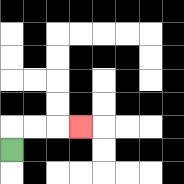{'start': '[0, 6]', 'end': '[3, 5]', 'path_directions': 'U,R,R,R', 'path_coordinates': '[[0, 6], [0, 5], [1, 5], [2, 5], [3, 5]]'}